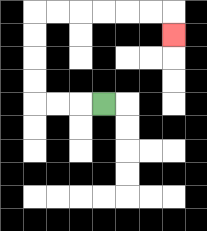{'start': '[4, 4]', 'end': '[7, 1]', 'path_directions': 'L,L,L,U,U,U,U,R,R,R,R,R,R,D', 'path_coordinates': '[[4, 4], [3, 4], [2, 4], [1, 4], [1, 3], [1, 2], [1, 1], [1, 0], [2, 0], [3, 0], [4, 0], [5, 0], [6, 0], [7, 0], [7, 1]]'}